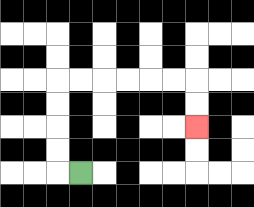{'start': '[3, 7]', 'end': '[8, 5]', 'path_directions': 'L,U,U,U,U,R,R,R,R,R,R,D,D', 'path_coordinates': '[[3, 7], [2, 7], [2, 6], [2, 5], [2, 4], [2, 3], [3, 3], [4, 3], [5, 3], [6, 3], [7, 3], [8, 3], [8, 4], [8, 5]]'}